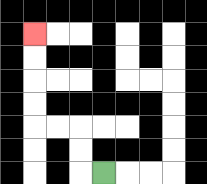{'start': '[4, 7]', 'end': '[1, 1]', 'path_directions': 'L,U,U,L,L,U,U,U,U', 'path_coordinates': '[[4, 7], [3, 7], [3, 6], [3, 5], [2, 5], [1, 5], [1, 4], [1, 3], [1, 2], [1, 1]]'}